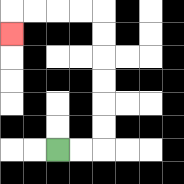{'start': '[2, 6]', 'end': '[0, 1]', 'path_directions': 'R,R,U,U,U,U,U,U,L,L,L,L,D', 'path_coordinates': '[[2, 6], [3, 6], [4, 6], [4, 5], [4, 4], [4, 3], [4, 2], [4, 1], [4, 0], [3, 0], [2, 0], [1, 0], [0, 0], [0, 1]]'}